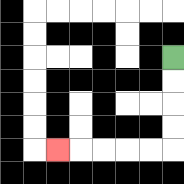{'start': '[7, 2]', 'end': '[2, 6]', 'path_directions': 'D,D,D,D,L,L,L,L,L', 'path_coordinates': '[[7, 2], [7, 3], [7, 4], [7, 5], [7, 6], [6, 6], [5, 6], [4, 6], [3, 6], [2, 6]]'}